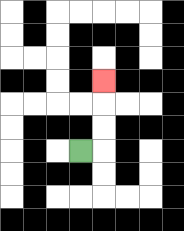{'start': '[3, 6]', 'end': '[4, 3]', 'path_directions': 'R,U,U,U', 'path_coordinates': '[[3, 6], [4, 6], [4, 5], [4, 4], [4, 3]]'}